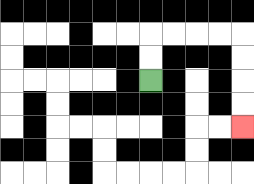{'start': '[6, 3]', 'end': '[10, 5]', 'path_directions': 'U,U,R,R,R,R,D,D,D,D', 'path_coordinates': '[[6, 3], [6, 2], [6, 1], [7, 1], [8, 1], [9, 1], [10, 1], [10, 2], [10, 3], [10, 4], [10, 5]]'}